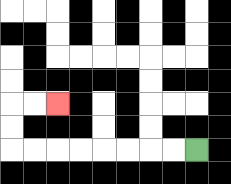{'start': '[8, 6]', 'end': '[2, 4]', 'path_directions': 'L,L,L,L,L,L,L,L,U,U,R,R', 'path_coordinates': '[[8, 6], [7, 6], [6, 6], [5, 6], [4, 6], [3, 6], [2, 6], [1, 6], [0, 6], [0, 5], [0, 4], [1, 4], [2, 4]]'}